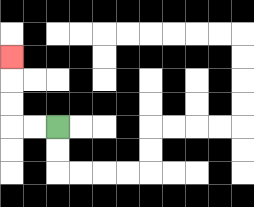{'start': '[2, 5]', 'end': '[0, 2]', 'path_directions': 'L,L,U,U,U', 'path_coordinates': '[[2, 5], [1, 5], [0, 5], [0, 4], [0, 3], [0, 2]]'}